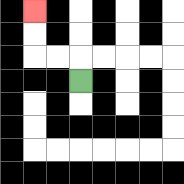{'start': '[3, 3]', 'end': '[1, 0]', 'path_directions': 'U,L,L,U,U', 'path_coordinates': '[[3, 3], [3, 2], [2, 2], [1, 2], [1, 1], [1, 0]]'}